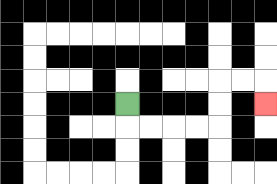{'start': '[5, 4]', 'end': '[11, 4]', 'path_directions': 'D,R,R,R,R,U,U,R,R,D', 'path_coordinates': '[[5, 4], [5, 5], [6, 5], [7, 5], [8, 5], [9, 5], [9, 4], [9, 3], [10, 3], [11, 3], [11, 4]]'}